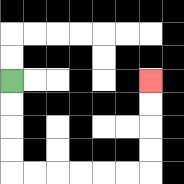{'start': '[0, 3]', 'end': '[6, 3]', 'path_directions': 'D,D,D,D,R,R,R,R,R,R,U,U,U,U', 'path_coordinates': '[[0, 3], [0, 4], [0, 5], [0, 6], [0, 7], [1, 7], [2, 7], [3, 7], [4, 7], [5, 7], [6, 7], [6, 6], [6, 5], [6, 4], [6, 3]]'}